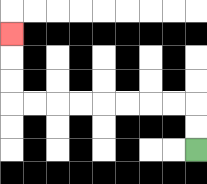{'start': '[8, 6]', 'end': '[0, 1]', 'path_directions': 'U,U,L,L,L,L,L,L,L,L,U,U,U', 'path_coordinates': '[[8, 6], [8, 5], [8, 4], [7, 4], [6, 4], [5, 4], [4, 4], [3, 4], [2, 4], [1, 4], [0, 4], [0, 3], [0, 2], [0, 1]]'}